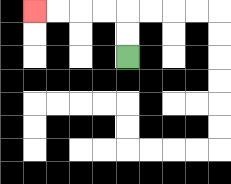{'start': '[5, 2]', 'end': '[1, 0]', 'path_directions': 'U,U,L,L,L,L', 'path_coordinates': '[[5, 2], [5, 1], [5, 0], [4, 0], [3, 0], [2, 0], [1, 0]]'}